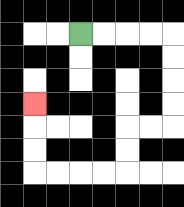{'start': '[3, 1]', 'end': '[1, 4]', 'path_directions': 'R,R,R,R,D,D,D,D,L,L,D,D,L,L,L,L,U,U,U', 'path_coordinates': '[[3, 1], [4, 1], [5, 1], [6, 1], [7, 1], [7, 2], [7, 3], [7, 4], [7, 5], [6, 5], [5, 5], [5, 6], [5, 7], [4, 7], [3, 7], [2, 7], [1, 7], [1, 6], [1, 5], [1, 4]]'}